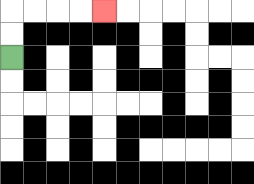{'start': '[0, 2]', 'end': '[4, 0]', 'path_directions': 'U,U,R,R,R,R', 'path_coordinates': '[[0, 2], [0, 1], [0, 0], [1, 0], [2, 0], [3, 0], [4, 0]]'}